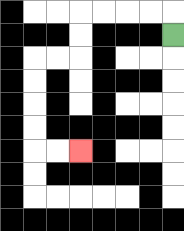{'start': '[7, 1]', 'end': '[3, 6]', 'path_directions': 'U,L,L,L,L,D,D,L,L,D,D,D,D,R,R', 'path_coordinates': '[[7, 1], [7, 0], [6, 0], [5, 0], [4, 0], [3, 0], [3, 1], [3, 2], [2, 2], [1, 2], [1, 3], [1, 4], [1, 5], [1, 6], [2, 6], [3, 6]]'}